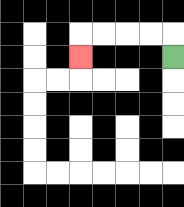{'start': '[7, 2]', 'end': '[3, 2]', 'path_directions': 'U,L,L,L,L,D', 'path_coordinates': '[[7, 2], [7, 1], [6, 1], [5, 1], [4, 1], [3, 1], [3, 2]]'}